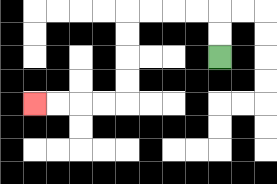{'start': '[9, 2]', 'end': '[1, 4]', 'path_directions': 'U,U,L,L,L,L,D,D,D,D,L,L,L,L', 'path_coordinates': '[[9, 2], [9, 1], [9, 0], [8, 0], [7, 0], [6, 0], [5, 0], [5, 1], [5, 2], [5, 3], [5, 4], [4, 4], [3, 4], [2, 4], [1, 4]]'}